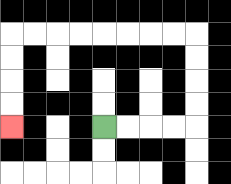{'start': '[4, 5]', 'end': '[0, 5]', 'path_directions': 'R,R,R,R,U,U,U,U,L,L,L,L,L,L,L,L,D,D,D,D', 'path_coordinates': '[[4, 5], [5, 5], [6, 5], [7, 5], [8, 5], [8, 4], [8, 3], [8, 2], [8, 1], [7, 1], [6, 1], [5, 1], [4, 1], [3, 1], [2, 1], [1, 1], [0, 1], [0, 2], [0, 3], [0, 4], [0, 5]]'}